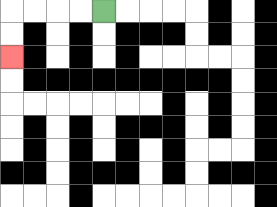{'start': '[4, 0]', 'end': '[0, 2]', 'path_directions': 'L,L,L,L,D,D', 'path_coordinates': '[[4, 0], [3, 0], [2, 0], [1, 0], [0, 0], [0, 1], [0, 2]]'}